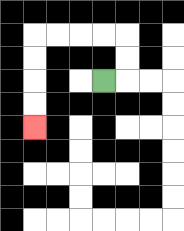{'start': '[4, 3]', 'end': '[1, 5]', 'path_directions': 'R,U,U,L,L,L,L,D,D,D,D', 'path_coordinates': '[[4, 3], [5, 3], [5, 2], [5, 1], [4, 1], [3, 1], [2, 1], [1, 1], [1, 2], [1, 3], [1, 4], [1, 5]]'}